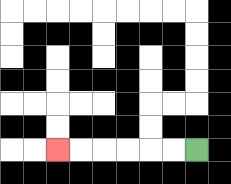{'start': '[8, 6]', 'end': '[2, 6]', 'path_directions': 'L,L,L,L,L,L', 'path_coordinates': '[[8, 6], [7, 6], [6, 6], [5, 6], [4, 6], [3, 6], [2, 6]]'}